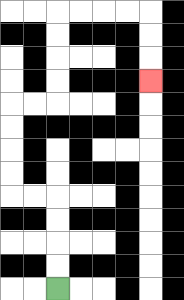{'start': '[2, 12]', 'end': '[6, 3]', 'path_directions': 'U,U,U,U,L,L,U,U,U,U,R,R,U,U,U,U,R,R,R,R,D,D,D', 'path_coordinates': '[[2, 12], [2, 11], [2, 10], [2, 9], [2, 8], [1, 8], [0, 8], [0, 7], [0, 6], [0, 5], [0, 4], [1, 4], [2, 4], [2, 3], [2, 2], [2, 1], [2, 0], [3, 0], [4, 0], [5, 0], [6, 0], [6, 1], [6, 2], [6, 3]]'}